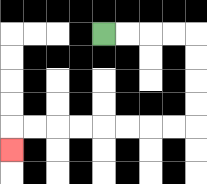{'start': '[4, 1]', 'end': '[0, 6]', 'path_directions': 'R,R,R,R,D,D,D,D,L,L,L,L,L,L,L,L,D', 'path_coordinates': '[[4, 1], [5, 1], [6, 1], [7, 1], [8, 1], [8, 2], [8, 3], [8, 4], [8, 5], [7, 5], [6, 5], [5, 5], [4, 5], [3, 5], [2, 5], [1, 5], [0, 5], [0, 6]]'}